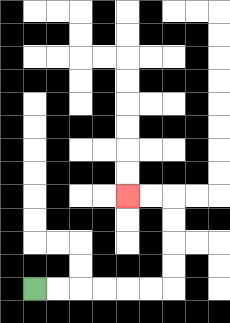{'start': '[1, 12]', 'end': '[5, 8]', 'path_directions': 'R,R,R,R,R,R,U,U,U,U,L,L', 'path_coordinates': '[[1, 12], [2, 12], [3, 12], [4, 12], [5, 12], [6, 12], [7, 12], [7, 11], [7, 10], [7, 9], [7, 8], [6, 8], [5, 8]]'}